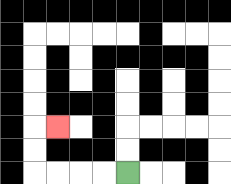{'start': '[5, 7]', 'end': '[2, 5]', 'path_directions': 'L,L,L,L,U,U,R', 'path_coordinates': '[[5, 7], [4, 7], [3, 7], [2, 7], [1, 7], [1, 6], [1, 5], [2, 5]]'}